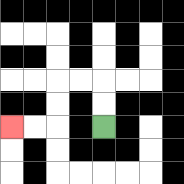{'start': '[4, 5]', 'end': '[0, 5]', 'path_directions': 'U,U,L,L,D,D,L,L', 'path_coordinates': '[[4, 5], [4, 4], [4, 3], [3, 3], [2, 3], [2, 4], [2, 5], [1, 5], [0, 5]]'}